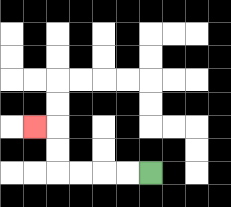{'start': '[6, 7]', 'end': '[1, 5]', 'path_directions': 'L,L,L,L,U,U,L', 'path_coordinates': '[[6, 7], [5, 7], [4, 7], [3, 7], [2, 7], [2, 6], [2, 5], [1, 5]]'}